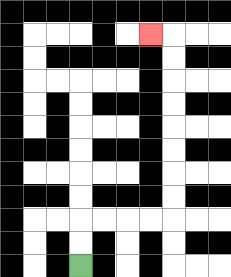{'start': '[3, 11]', 'end': '[6, 1]', 'path_directions': 'U,U,R,R,R,R,U,U,U,U,U,U,U,U,L', 'path_coordinates': '[[3, 11], [3, 10], [3, 9], [4, 9], [5, 9], [6, 9], [7, 9], [7, 8], [7, 7], [7, 6], [7, 5], [7, 4], [7, 3], [7, 2], [7, 1], [6, 1]]'}